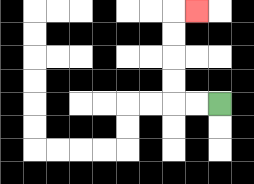{'start': '[9, 4]', 'end': '[8, 0]', 'path_directions': 'L,L,U,U,U,U,R', 'path_coordinates': '[[9, 4], [8, 4], [7, 4], [7, 3], [7, 2], [7, 1], [7, 0], [8, 0]]'}